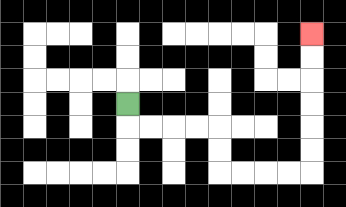{'start': '[5, 4]', 'end': '[13, 1]', 'path_directions': 'D,R,R,R,R,D,D,R,R,R,R,U,U,U,U,U,U', 'path_coordinates': '[[5, 4], [5, 5], [6, 5], [7, 5], [8, 5], [9, 5], [9, 6], [9, 7], [10, 7], [11, 7], [12, 7], [13, 7], [13, 6], [13, 5], [13, 4], [13, 3], [13, 2], [13, 1]]'}